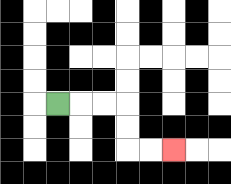{'start': '[2, 4]', 'end': '[7, 6]', 'path_directions': 'R,R,R,D,D,R,R', 'path_coordinates': '[[2, 4], [3, 4], [4, 4], [5, 4], [5, 5], [5, 6], [6, 6], [7, 6]]'}